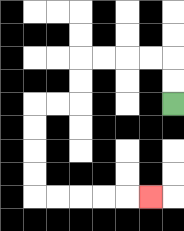{'start': '[7, 4]', 'end': '[6, 8]', 'path_directions': 'U,U,L,L,L,L,D,D,L,L,D,D,D,D,R,R,R,R,R', 'path_coordinates': '[[7, 4], [7, 3], [7, 2], [6, 2], [5, 2], [4, 2], [3, 2], [3, 3], [3, 4], [2, 4], [1, 4], [1, 5], [1, 6], [1, 7], [1, 8], [2, 8], [3, 8], [4, 8], [5, 8], [6, 8]]'}